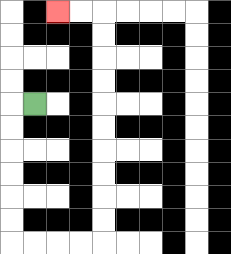{'start': '[1, 4]', 'end': '[2, 0]', 'path_directions': 'L,D,D,D,D,D,D,R,R,R,R,U,U,U,U,U,U,U,U,U,U,L,L', 'path_coordinates': '[[1, 4], [0, 4], [0, 5], [0, 6], [0, 7], [0, 8], [0, 9], [0, 10], [1, 10], [2, 10], [3, 10], [4, 10], [4, 9], [4, 8], [4, 7], [4, 6], [4, 5], [4, 4], [4, 3], [4, 2], [4, 1], [4, 0], [3, 0], [2, 0]]'}